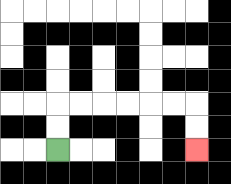{'start': '[2, 6]', 'end': '[8, 6]', 'path_directions': 'U,U,R,R,R,R,R,R,D,D', 'path_coordinates': '[[2, 6], [2, 5], [2, 4], [3, 4], [4, 4], [5, 4], [6, 4], [7, 4], [8, 4], [8, 5], [8, 6]]'}